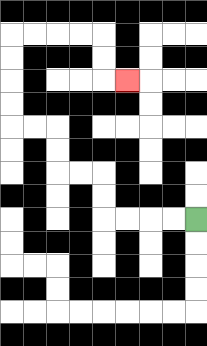{'start': '[8, 9]', 'end': '[5, 3]', 'path_directions': 'L,L,L,L,U,U,L,L,U,U,L,L,U,U,U,U,R,R,R,R,D,D,R', 'path_coordinates': '[[8, 9], [7, 9], [6, 9], [5, 9], [4, 9], [4, 8], [4, 7], [3, 7], [2, 7], [2, 6], [2, 5], [1, 5], [0, 5], [0, 4], [0, 3], [0, 2], [0, 1], [1, 1], [2, 1], [3, 1], [4, 1], [4, 2], [4, 3], [5, 3]]'}